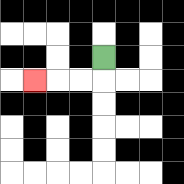{'start': '[4, 2]', 'end': '[1, 3]', 'path_directions': 'D,L,L,L', 'path_coordinates': '[[4, 2], [4, 3], [3, 3], [2, 3], [1, 3]]'}